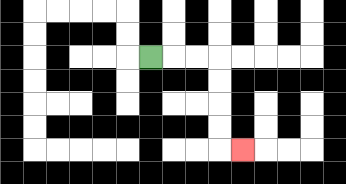{'start': '[6, 2]', 'end': '[10, 6]', 'path_directions': 'R,R,R,D,D,D,D,R', 'path_coordinates': '[[6, 2], [7, 2], [8, 2], [9, 2], [9, 3], [9, 4], [9, 5], [9, 6], [10, 6]]'}